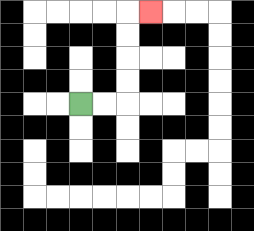{'start': '[3, 4]', 'end': '[6, 0]', 'path_directions': 'R,R,U,U,U,U,R', 'path_coordinates': '[[3, 4], [4, 4], [5, 4], [5, 3], [5, 2], [5, 1], [5, 0], [6, 0]]'}